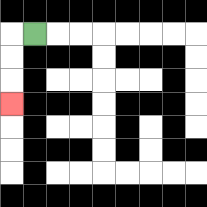{'start': '[1, 1]', 'end': '[0, 4]', 'path_directions': 'L,D,D,D', 'path_coordinates': '[[1, 1], [0, 1], [0, 2], [0, 3], [0, 4]]'}